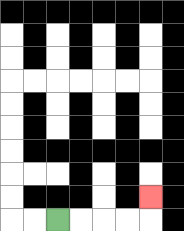{'start': '[2, 9]', 'end': '[6, 8]', 'path_directions': 'R,R,R,R,U', 'path_coordinates': '[[2, 9], [3, 9], [4, 9], [5, 9], [6, 9], [6, 8]]'}